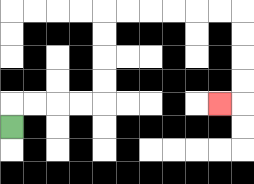{'start': '[0, 5]', 'end': '[9, 4]', 'path_directions': 'U,R,R,R,R,U,U,U,U,R,R,R,R,R,R,D,D,D,D,L', 'path_coordinates': '[[0, 5], [0, 4], [1, 4], [2, 4], [3, 4], [4, 4], [4, 3], [4, 2], [4, 1], [4, 0], [5, 0], [6, 0], [7, 0], [8, 0], [9, 0], [10, 0], [10, 1], [10, 2], [10, 3], [10, 4], [9, 4]]'}